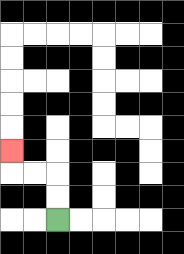{'start': '[2, 9]', 'end': '[0, 6]', 'path_directions': 'U,U,L,L,U', 'path_coordinates': '[[2, 9], [2, 8], [2, 7], [1, 7], [0, 7], [0, 6]]'}